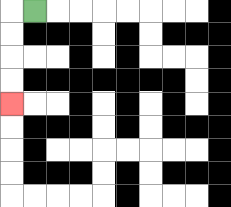{'start': '[1, 0]', 'end': '[0, 4]', 'path_directions': 'L,D,D,D,D', 'path_coordinates': '[[1, 0], [0, 0], [0, 1], [0, 2], [0, 3], [0, 4]]'}